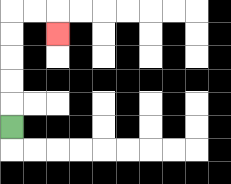{'start': '[0, 5]', 'end': '[2, 1]', 'path_directions': 'U,U,U,U,U,R,R,D', 'path_coordinates': '[[0, 5], [0, 4], [0, 3], [0, 2], [0, 1], [0, 0], [1, 0], [2, 0], [2, 1]]'}